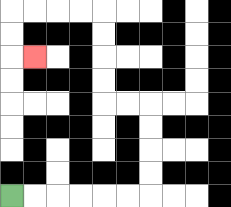{'start': '[0, 8]', 'end': '[1, 2]', 'path_directions': 'R,R,R,R,R,R,U,U,U,U,L,L,U,U,U,U,L,L,L,L,D,D,R', 'path_coordinates': '[[0, 8], [1, 8], [2, 8], [3, 8], [4, 8], [5, 8], [6, 8], [6, 7], [6, 6], [6, 5], [6, 4], [5, 4], [4, 4], [4, 3], [4, 2], [4, 1], [4, 0], [3, 0], [2, 0], [1, 0], [0, 0], [0, 1], [0, 2], [1, 2]]'}